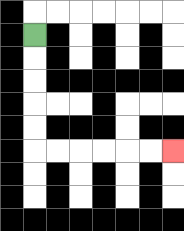{'start': '[1, 1]', 'end': '[7, 6]', 'path_directions': 'D,D,D,D,D,R,R,R,R,R,R', 'path_coordinates': '[[1, 1], [1, 2], [1, 3], [1, 4], [1, 5], [1, 6], [2, 6], [3, 6], [4, 6], [5, 6], [6, 6], [7, 6]]'}